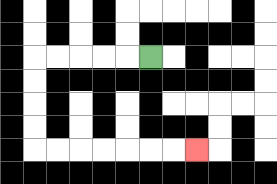{'start': '[6, 2]', 'end': '[8, 6]', 'path_directions': 'L,L,L,L,L,D,D,D,D,R,R,R,R,R,R,R', 'path_coordinates': '[[6, 2], [5, 2], [4, 2], [3, 2], [2, 2], [1, 2], [1, 3], [1, 4], [1, 5], [1, 6], [2, 6], [3, 6], [4, 6], [5, 6], [6, 6], [7, 6], [8, 6]]'}